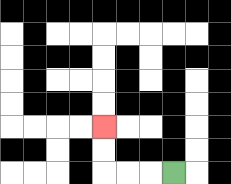{'start': '[7, 7]', 'end': '[4, 5]', 'path_directions': 'L,L,L,U,U', 'path_coordinates': '[[7, 7], [6, 7], [5, 7], [4, 7], [4, 6], [4, 5]]'}